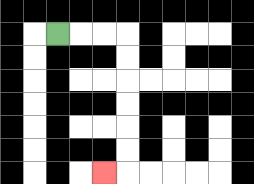{'start': '[2, 1]', 'end': '[4, 7]', 'path_directions': 'R,R,R,D,D,D,D,D,D,L', 'path_coordinates': '[[2, 1], [3, 1], [4, 1], [5, 1], [5, 2], [5, 3], [5, 4], [5, 5], [5, 6], [5, 7], [4, 7]]'}